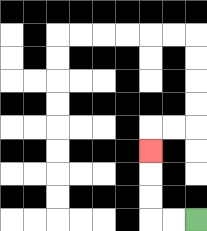{'start': '[8, 9]', 'end': '[6, 6]', 'path_directions': 'L,L,U,U,U', 'path_coordinates': '[[8, 9], [7, 9], [6, 9], [6, 8], [6, 7], [6, 6]]'}